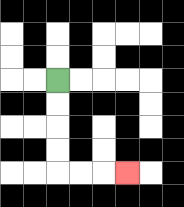{'start': '[2, 3]', 'end': '[5, 7]', 'path_directions': 'D,D,D,D,R,R,R', 'path_coordinates': '[[2, 3], [2, 4], [2, 5], [2, 6], [2, 7], [3, 7], [4, 7], [5, 7]]'}